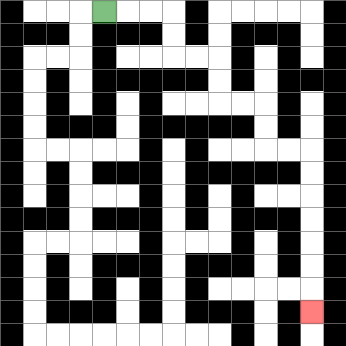{'start': '[4, 0]', 'end': '[13, 13]', 'path_directions': 'R,R,R,D,D,R,R,D,D,R,R,D,D,R,R,D,D,D,D,D,D,D', 'path_coordinates': '[[4, 0], [5, 0], [6, 0], [7, 0], [7, 1], [7, 2], [8, 2], [9, 2], [9, 3], [9, 4], [10, 4], [11, 4], [11, 5], [11, 6], [12, 6], [13, 6], [13, 7], [13, 8], [13, 9], [13, 10], [13, 11], [13, 12], [13, 13]]'}